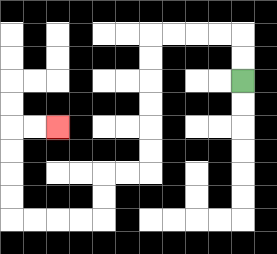{'start': '[10, 3]', 'end': '[2, 5]', 'path_directions': 'U,U,L,L,L,L,D,D,D,D,D,D,L,L,D,D,L,L,L,L,U,U,U,U,R,R', 'path_coordinates': '[[10, 3], [10, 2], [10, 1], [9, 1], [8, 1], [7, 1], [6, 1], [6, 2], [6, 3], [6, 4], [6, 5], [6, 6], [6, 7], [5, 7], [4, 7], [4, 8], [4, 9], [3, 9], [2, 9], [1, 9], [0, 9], [0, 8], [0, 7], [0, 6], [0, 5], [1, 5], [2, 5]]'}